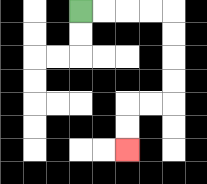{'start': '[3, 0]', 'end': '[5, 6]', 'path_directions': 'R,R,R,R,D,D,D,D,L,L,D,D', 'path_coordinates': '[[3, 0], [4, 0], [5, 0], [6, 0], [7, 0], [7, 1], [7, 2], [7, 3], [7, 4], [6, 4], [5, 4], [5, 5], [5, 6]]'}